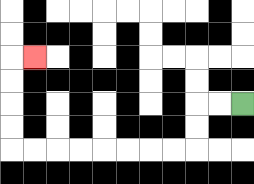{'start': '[10, 4]', 'end': '[1, 2]', 'path_directions': 'L,L,D,D,L,L,L,L,L,L,L,L,U,U,U,U,R', 'path_coordinates': '[[10, 4], [9, 4], [8, 4], [8, 5], [8, 6], [7, 6], [6, 6], [5, 6], [4, 6], [3, 6], [2, 6], [1, 6], [0, 6], [0, 5], [0, 4], [0, 3], [0, 2], [1, 2]]'}